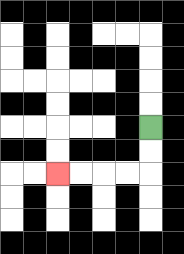{'start': '[6, 5]', 'end': '[2, 7]', 'path_directions': 'D,D,L,L,L,L', 'path_coordinates': '[[6, 5], [6, 6], [6, 7], [5, 7], [4, 7], [3, 7], [2, 7]]'}